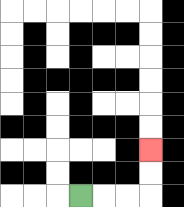{'start': '[3, 8]', 'end': '[6, 6]', 'path_directions': 'R,R,R,U,U', 'path_coordinates': '[[3, 8], [4, 8], [5, 8], [6, 8], [6, 7], [6, 6]]'}